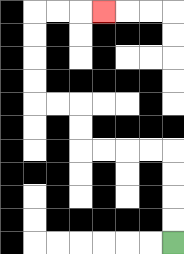{'start': '[7, 10]', 'end': '[4, 0]', 'path_directions': 'U,U,U,U,L,L,L,L,U,U,L,L,U,U,U,U,R,R,R', 'path_coordinates': '[[7, 10], [7, 9], [7, 8], [7, 7], [7, 6], [6, 6], [5, 6], [4, 6], [3, 6], [3, 5], [3, 4], [2, 4], [1, 4], [1, 3], [1, 2], [1, 1], [1, 0], [2, 0], [3, 0], [4, 0]]'}